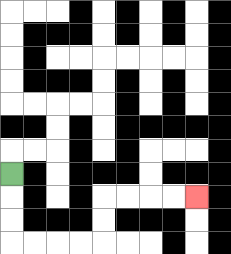{'start': '[0, 7]', 'end': '[8, 8]', 'path_directions': 'D,D,D,R,R,R,R,U,U,R,R,R,R', 'path_coordinates': '[[0, 7], [0, 8], [0, 9], [0, 10], [1, 10], [2, 10], [3, 10], [4, 10], [4, 9], [4, 8], [5, 8], [6, 8], [7, 8], [8, 8]]'}